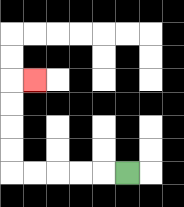{'start': '[5, 7]', 'end': '[1, 3]', 'path_directions': 'L,L,L,L,L,U,U,U,U,R', 'path_coordinates': '[[5, 7], [4, 7], [3, 7], [2, 7], [1, 7], [0, 7], [0, 6], [0, 5], [0, 4], [0, 3], [1, 3]]'}